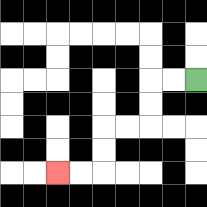{'start': '[8, 3]', 'end': '[2, 7]', 'path_directions': 'L,L,D,D,L,L,D,D,L,L', 'path_coordinates': '[[8, 3], [7, 3], [6, 3], [6, 4], [6, 5], [5, 5], [4, 5], [4, 6], [4, 7], [3, 7], [2, 7]]'}